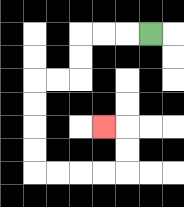{'start': '[6, 1]', 'end': '[4, 5]', 'path_directions': 'L,L,L,D,D,L,L,D,D,D,D,R,R,R,R,U,U,L', 'path_coordinates': '[[6, 1], [5, 1], [4, 1], [3, 1], [3, 2], [3, 3], [2, 3], [1, 3], [1, 4], [1, 5], [1, 6], [1, 7], [2, 7], [3, 7], [4, 7], [5, 7], [5, 6], [5, 5], [4, 5]]'}